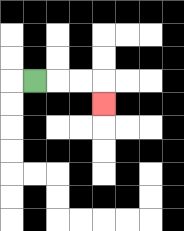{'start': '[1, 3]', 'end': '[4, 4]', 'path_directions': 'R,R,R,D', 'path_coordinates': '[[1, 3], [2, 3], [3, 3], [4, 3], [4, 4]]'}